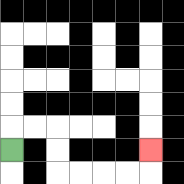{'start': '[0, 6]', 'end': '[6, 6]', 'path_directions': 'U,R,R,D,D,R,R,R,R,U', 'path_coordinates': '[[0, 6], [0, 5], [1, 5], [2, 5], [2, 6], [2, 7], [3, 7], [4, 7], [5, 7], [6, 7], [6, 6]]'}